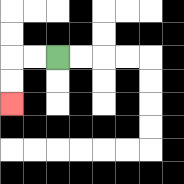{'start': '[2, 2]', 'end': '[0, 4]', 'path_directions': 'L,L,D,D', 'path_coordinates': '[[2, 2], [1, 2], [0, 2], [0, 3], [0, 4]]'}